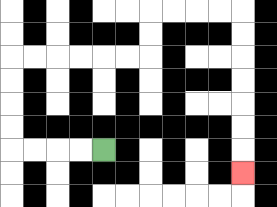{'start': '[4, 6]', 'end': '[10, 7]', 'path_directions': 'L,L,L,L,U,U,U,U,R,R,R,R,R,R,U,U,R,R,R,R,D,D,D,D,D,D,D', 'path_coordinates': '[[4, 6], [3, 6], [2, 6], [1, 6], [0, 6], [0, 5], [0, 4], [0, 3], [0, 2], [1, 2], [2, 2], [3, 2], [4, 2], [5, 2], [6, 2], [6, 1], [6, 0], [7, 0], [8, 0], [9, 0], [10, 0], [10, 1], [10, 2], [10, 3], [10, 4], [10, 5], [10, 6], [10, 7]]'}